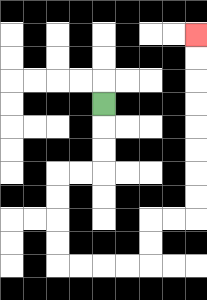{'start': '[4, 4]', 'end': '[8, 1]', 'path_directions': 'D,D,D,L,L,D,D,D,D,R,R,R,R,U,U,R,R,U,U,U,U,U,U,U,U', 'path_coordinates': '[[4, 4], [4, 5], [4, 6], [4, 7], [3, 7], [2, 7], [2, 8], [2, 9], [2, 10], [2, 11], [3, 11], [4, 11], [5, 11], [6, 11], [6, 10], [6, 9], [7, 9], [8, 9], [8, 8], [8, 7], [8, 6], [8, 5], [8, 4], [8, 3], [8, 2], [8, 1]]'}